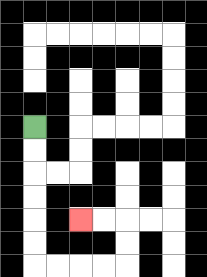{'start': '[1, 5]', 'end': '[3, 9]', 'path_directions': 'D,D,D,D,D,D,R,R,R,R,U,U,L,L', 'path_coordinates': '[[1, 5], [1, 6], [1, 7], [1, 8], [1, 9], [1, 10], [1, 11], [2, 11], [3, 11], [4, 11], [5, 11], [5, 10], [5, 9], [4, 9], [3, 9]]'}